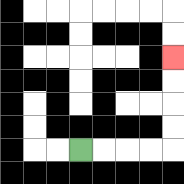{'start': '[3, 6]', 'end': '[7, 2]', 'path_directions': 'R,R,R,R,U,U,U,U', 'path_coordinates': '[[3, 6], [4, 6], [5, 6], [6, 6], [7, 6], [7, 5], [7, 4], [7, 3], [7, 2]]'}